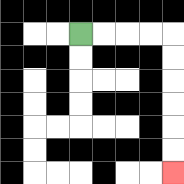{'start': '[3, 1]', 'end': '[7, 7]', 'path_directions': 'R,R,R,R,D,D,D,D,D,D', 'path_coordinates': '[[3, 1], [4, 1], [5, 1], [6, 1], [7, 1], [7, 2], [7, 3], [7, 4], [7, 5], [7, 6], [7, 7]]'}